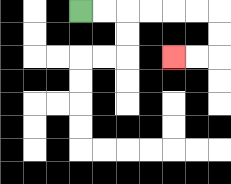{'start': '[3, 0]', 'end': '[7, 2]', 'path_directions': 'R,R,R,R,R,R,D,D,L,L', 'path_coordinates': '[[3, 0], [4, 0], [5, 0], [6, 0], [7, 0], [8, 0], [9, 0], [9, 1], [9, 2], [8, 2], [7, 2]]'}